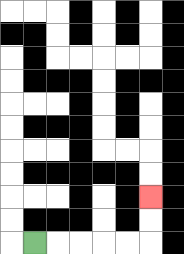{'start': '[1, 10]', 'end': '[6, 8]', 'path_directions': 'R,R,R,R,R,U,U', 'path_coordinates': '[[1, 10], [2, 10], [3, 10], [4, 10], [5, 10], [6, 10], [6, 9], [6, 8]]'}